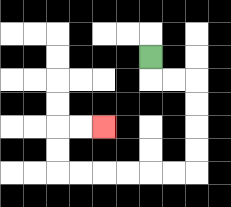{'start': '[6, 2]', 'end': '[4, 5]', 'path_directions': 'D,R,R,D,D,D,D,L,L,L,L,L,L,U,U,R,R', 'path_coordinates': '[[6, 2], [6, 3], [7, 3], [8, 3], [8, 4], [8, 5], [8, 6], [8, 7], [7, 7], [6, 7], [5, 7], [4, 7], [3, 7], [2, 7], [2, 6], [2, 5], [3, 5], [4, 5]]'}